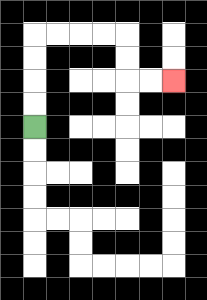{'start': '[1, 5]', 'end': '[7, 3]', 'path_directions': 'U,U,U,U,R,R,R,R,D,D,R,R', 'path_coordinates': '[[1, 5], [1, 4], [1, 3], [1, 2], [1, 1], [2, 1], [3, 1], [4, 1], [5, 1], [5, 2], [5, 3], [6, 3], [7, 3]]'}